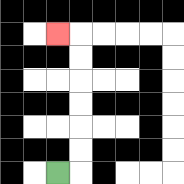{'start': '[2, 7]', 'end': '[2, 1]', 'path_directions': 'R,U,U,U,U,U,U,L', 'path_coordinates': '[[2, 7], [3, 7], [3, 6], [3, 5], [3, 4], [3, 3], [3, 2], [3, 1], [2, 1]]'}